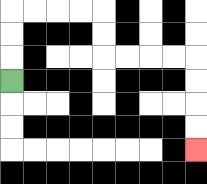{'start': '[0, 3]', 'end': '[8, 6]', 'path_directions': 'U,U,U,R,R,R,R,D,D,R,R,R,R,D,D,D,D', 'path_coordinates': '[[0, 3], [0, 2], [0, 1], [0, 0], [1, 0], [2, 0], [3, 0], [4, 0], [4, 1], [4, 2], [5, 2], [6, 2], [7, 2], [8, 2], [8, 3], [8, 4], [8, 5], [8, 6]]'}